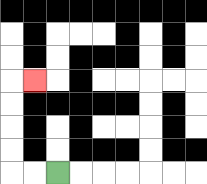{'start': '[2, 7]', 'end': '[1, 3]', 'path_directions': 'L,L,U,U,U,U,R', 'path_coordinates': '[[2, 7], [1, 7], [0, 7], [0, 6], [0, 5], [0, 4], [0, 3], [1, 3]]'}